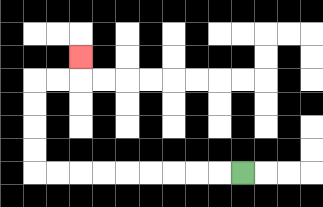{'start': '[10, 7]', 'end': '[3, 2]', 'path_directions': 'L,L,L,L,L,L,L,L,L,U,U,U,U,R,R,U', 'path_coordinates': '[[10, 7], [9, 7], [8, 7], [7, 7], [6, 7], [5, 7], [4, 7], [3, 7], [2, 7], [1, 7], [1, 6], [1, 5], [1, 4], [1, 3], [2, 3], [3, 3], [3, 2]]'}